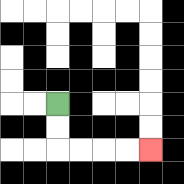{'start': '[2, 4]', 'end': '[6, 6]', 'path_directions': 'D,D,R,R,R,R', 'path_coordinates': '[[2, 4], [2, 5], [2, 6], [3, 6], [4, 6], [5, 6], [6, 6]]'}